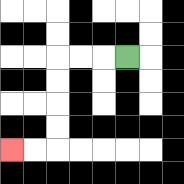{'start': '[5, 2]', 'end': '[0, 6]', 'path_directions': 'L,L,L,D,D,D,D,L,L', 'path_coordinates': '[[5, 2], [4, 2], [3, 2], [2, 2], [2, 3], [2, 4], [2, 5], [2, 6], [1, 6], [0, 6]]'}